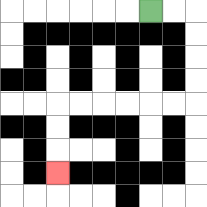{'start': '[6, 0]', 'end': '[2, 7]', 'path_directions': 'R,R,D,D,D,D,L,L,L,L,L,L,D,D,D', 'path_coordinates': '[[6, 0], [7, 0], [8, 0], [8, 1], [8, 2], [8, 3], [8, 4], [7, 4], [6, 4], [5, 4], [4, 4], [3, 4], [2, 4], [2, 5], [2, 6], [2, 7]]'}